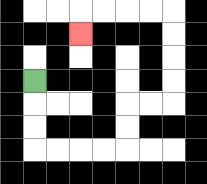{'start': '[1, 3]', 'end': '[3, 1]', 'path_directions': 'D,D,D,R,R,R,R,U,U,R,R,U,U,U,U,L,L,L,L,D', 'path_coordinates': '[[1, 3], [1, 4], [1, 5], [1, 6], [2, 6], [3, 6], [4, 6], [5, 6], [5, 5], [5, 4], [6, 4], [7, 4], [7, 3], [7, 2], [7, 1], [7, 0], [6, 0], [5, 0], [4, 0], [3, 0], [3, 1]]'}